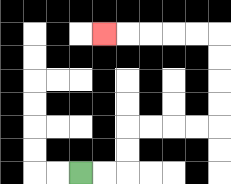{'start': '[3, 7]', 'end': '[4, 1]', 'path_directions': 'R,R,U,U,R,R,R,R,U,U,U,U,L,L,L,L,L', 'path_coordinates': '[[3, 7], [4, 7], [5, 7], [5, 6], [5, 5], [6, 5], [7, 5], [8, 5], [9, 5], [9, 4], [9, 3], [9, 2], [9, 1], [8, 1], [7, 1], [6, 1], [5, 1], [4, 1]]'}